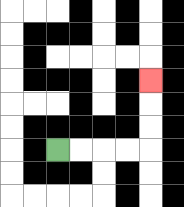{'start': '[2, 6]', 'end': '[6, 3]', 'path_directions': 'R,R,R,R,U,U,U', 'path_coordinates': '[[2, 6], [3, 6], [4, 6], [5, 6], [6, 6], [6, 5], [6, 4], [6, 3]]'}